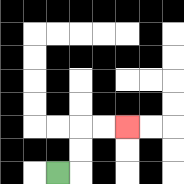{'start': '[2, 7]', 'end': '[5, 5]', 'path_directions': 'R,U,U,R,R', 'path_coordinates': '[[2, 7], [3, 7], [3, 6], [3, 5], [4, 5], [5, 5]]'}